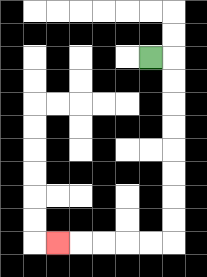{'start': '[6, 2]', 'end': '[2, 10]', 'path_directions': 'R,D,D,D,D,D,D,D,D,L,L,L,L,L', 'path_coordinates': '[[6, 2], [7, 2], [7, 3], [7, 4], [7, 5], [7, 6], [7, 7], [7, 8], [7, 9], [7, 10], [6, 10], [5, 10], [4, 10], [3, 10], [2, 10]]'}